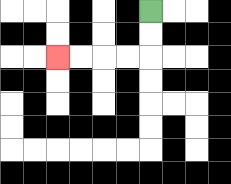{'start': '[6, 0]', 'end': '[2, 2]', 'path_directions': 'D,D,L,L,L,L', 'path_coordinates': '[[6, 0], [6, 1], [6, 2], [5, 2], [4, 2], [3, 2], [2, 2]]'}